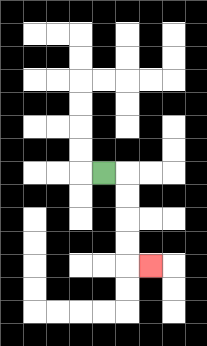{'start': '[4, 7]', 'end': '[6, 11]', 'path_directions': 'R,D,D,D,D,R', 'path_coordinates': '[[4, 7], [5, 7], [5, 8], [5, 9], [5, 10], [5, 11], [6, 11]]'}